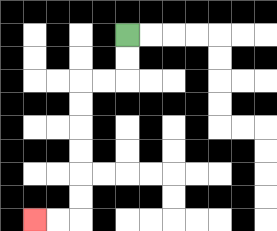{'start': '[5, 1]', 'end': '[1, 9]', 'path_directions': 'D,D,L,L,D,D,D,D,D,D,L,L', 'path_coordinates': '[[5, 1], [5, 2], [5, 3], [4, 3], [3, 3], [3, 4], [3, 5], [3, 6], [3, 7], [3, 8], [3, 9], [2, 9], [1, 9]]'}